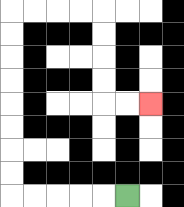{'start': '[5, 8]', 'end': '[6, 4]', 'path_directions': 'L,L,L,L,L,U,U,U,U,U,U,U,U,R,R,R,R,D,D,D,D,R,R', 'path_coordinates': '[[5, 8], [4, 8], [3, 8], [2, 8], [1, 8], [0, 8], [0, 7], [0, 6], [0, 5], [0, 4], [0, 3], [0, 2], [0, 1], [0, 0], [1, 0], [2, 0], [3, 0], [4, 0], [4, 1], [4, 2], [4, 3], [4, 4], [5, 4], [6, 4]]'}